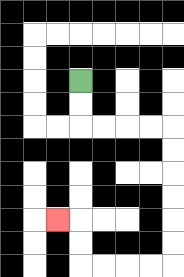{'start': '[3, 3]', 'end': '[2, 9]', 'path_directions': 'D,D,R,R,R,R,D,D,D,D,D,D,L,L,L,L,U,U,L', 'path_coordinates': '[[3, 3], [3, 4], [3, 5], [4, 5], [5, 5], [6, 5], [7, 5], [7, 6], [7, 7], [7, 8], [7, 9], [7, 10], [7, 11], [6, 11], [5, 11], [4, 11], [3, 11], [3, 10], [3, 9], [2, 9]]'}